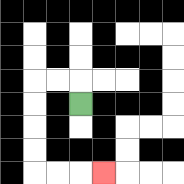{'start': '[3, 4]', 'end': '[4, 7]', 'path_directions': 'U,L,L,D,D,D,D,R,R,R', 'path_coordinates': '[[3, 4], [3, 3], [2, 3], [1, 3], [1, 4], [1, 5], [1, 6], [1, 7], [2, 7], [3, 7], [4, 7]]'}